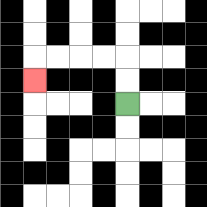{'start': '[5, 4]', 'end': '[1, 3]', 'path_directions': 'U,U,L,L,L,L,D', 'path_coordinates': '[[5, 4], [5, 3], [5, 2], [4, 2], [3, 2], [2, 2], [1, 2], [1, 3]]'}